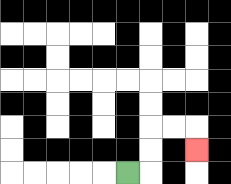{'start': '[5, 7]', 'end': '[8, 6]', 'path_directions': 'R,U,U,R,R,D', 'path_coordinates': '[[5, 7], [6, 7], [6, 6], [6, 5], [7, 5], [8, 5], [8, 6]]'}